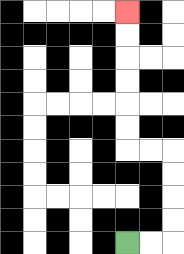{'start': '[5, 10]', 'end': '[5, 0]', 'path_directions': 'R,R,U,U,U,U,L,L,U,U,U,U,U,U', 'path_coordinates': '[[5, 10], [6, 10], [7, 10], [7, 9], [7, 8], [7, 7], [7, 6], [6, 6], [5, 6], [5, 5], [5, 4], [5, 3], [5, 2], [5, 1], [5, 0]]'}